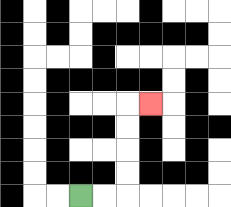{'start': '[3, 8]', 'end': '[6, 4]', 'path_directions': 'R,R,U,U,U,U,R', 'path_coordinates': '[[3, 8], [4, 8], [5, 8], [5, 7], [5, 6], [5, 5], [5, 4], [6, 4]]'}